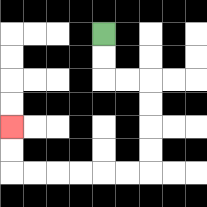{'start': '[4, 1]', 'end': '[0, 5]', 'path_directions': 'D,D,R,R,D,D,D,D,L,L,L,L,L,L,U,U', 'path_coordinates': '[[4, 1], [4, 2], [4, 3], [5, 3], [6, 3], [6, 4], [6, 5], [6, 6], [6, 7], [5, 7], [4, 7], [3, 7], [2, 7], [1, 7], [0, 7], [0, 6], [0, 5]]'}